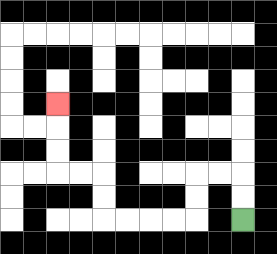{'start': '[10, 9]', 'end': '[2, 4]', 'path_directions': 'U,U,L,L,D,D,L,L,L,L,U,U,L,L,U,U,U', 'path_coordinates': '[[10, 9], [10, 8], [10, 7], [9, 7], [8, 7], [8, 8], [8, 9], [7, 9], [6, 9], [5, 9], [4, 9], [4, 8], [4, 7], [3, 7], [2, 7], [2, 6], [2, 5], [2, 4]]'}